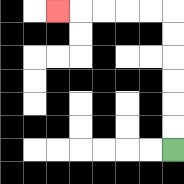{'start': '[7, 6]', 'end': '[2, 0]', 'path_directions': 'U,U,U,U,U,U,L,L,L,L,L', 'path_coordinates': '[[7, 6], [7, 5], [7, 4], [7, 3], [7, 2], [7, 1], [7, 0], [6, 0], [5, 0], [4, 0], [3, 0], [2, 0]]'}